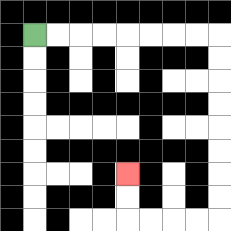{'start': '[1, 1]', 'end': '[5, 7]', 'path_directions': 'R,R,R,R,R,R,R,R,D,D,D,D,D,D,D,D,L,L,L,L,U,U', 'path_coordinates': '[[1, 1], [2, 1], [3, 1], [4, 1], [5, 1], [6, 1], [7, 1], [8, 1], [9, 1], [9, 2], [9, 3], [9, 4], [9, 5], [9, 6], [9, 7], [9, 8], [9, 9], [8, 9], [7, 9], [6, 9], [5, 9], [5, 8], [5, 7]]'}